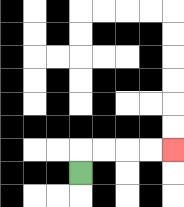{'start': '[3, 7]', 'end': '[7, 6]', 'path_directions': 'U,R,R,R,R', 'path_coordinates': '[[3, 7], [3, 6], [4, 6], [5, 6], [6, 6], [7, 6]]'}